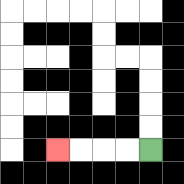{'start': '[6, 6]', 'end': '[2, 6]', 'path_directions': 'L,L,L,L', 'path_coordinates': '[[6, 6], [5, 6], [4, 6], [3, 6], [2, 6]]'}